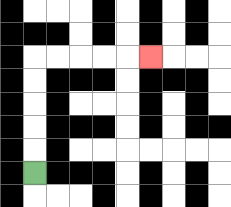{'start': '[1, 7]', 'end': '[6, 2]', 'path_directions': 'U,U,U,U,U,R,R,R,R,R', 'path_coordinates': '[[1, 7], [1, 6], [1, 5], [1, 4], [1, 3], [1, 2], [2, 2], [3, 2], [4, 2], [5, 2], [6, 2]]'}